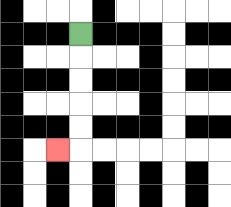{'start': '[3, 1]', 'end': '[2, 6]', 'path_directions': 'D,D,D,D,D,L', 'path_coordinates': '[[3, 1], [3, 2], [3, 3], [3, 4], [3, 5], [3, 6], [2, 6]]'}